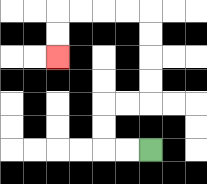{'start': '[6, 6]', 'end': '[2, 2]', 'path_directions': 'L,L,U,U,R,R,U,U,U,U,L,L,L,L,D,D', 'path_coordinates': '[[6, 6], [5, 6], [4, 6], [4, 5], [4, 4], [5, 4], [6, 4], [6, 3], [6, 2], [6, 1], [6, 0], [5, 0], [4, 0], [3, 0], [2, 0], [2, 1], [2, 2]]'}